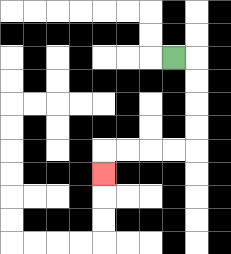{'start': '[7, 2]', 'end': '[4, 7]', 'path_directions': 'R,D,D,D,D,L,L,L,L,D', 'path_coordinates': '[[7, 2], [8, 2], [8, 3], [8, 4], [8, 5], [8, 6], [7, 6], [6, 6], [5, 6], [4, 6], [4, 7]]'}